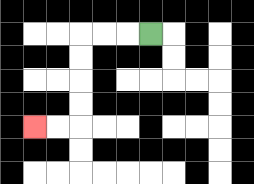{'start': '[6, 1]', 'end': '[1, 5]', 'path_directions': 'L,L,L,D,D,D,D,L,L', 'path_coordinates': '[[6, 1], [5, 1], [4, 1], [3, 1], [3, 2], [3, 3], [3, 4], [3, 5], [2, 5], [1, 5]]'}